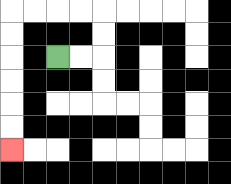{'start': '[2, 2]', 'end': '[0, 6]', 'path_directions': 'R,R,U,U,L,L,L,L,D,D,D,D,D,D', 'path_coordinates': '[[2, 2], [3, 2], [4, 2], [4, 1], [4, 0], [3, 0], [2, 0], [1, 0], [0, 0], [0, 1], [0, 2], [0, 3], [0, 4], [0, 5], [0, 6]]'}